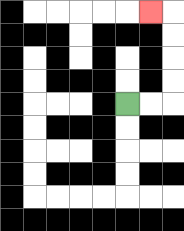{'start': '[5, 4]', 'end': '[6, 0]', 'path_directions': 'R,R,U,U,U,U,L', 'path_coordinates': '[[5, 4], [6, 4], [7, 4], [7, 3], [7, 2], [7, 1], [7, 0], [6, 0]]'}